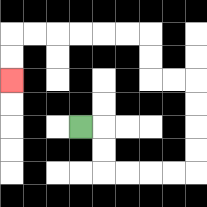{'start': '[3, 5]', 'end': '[0, 3]', 'path_directions': 'R,D,D,R,R,R,R,U,U,U,U,L,L,U,U,L,L,L,L,L,L,D,D', 'path_coordinates': '[[3, 5], [4, 5], [4, 6], [4, 7], [5, 7], [6, 7], [7, 7], [8, 7], [8, 6], [8, 5], [8, 4], [8, 3], [7, 3], [6, 3], [6, 2], [6, 1], [5, 1], [4, 1], [3, 1], [2, 1], [1, 1], [0, 1], [0, 2], [0, 3]]'}